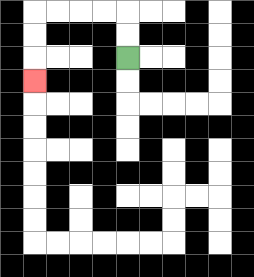{'start': '[5, 2]', 'end': '[1, 3]', 'path_directions': 'U,U,L,L,L,L,D,D,D', 'path_coordinates': '[[5, 2], [5, 1], [5, 0], [4, 0], [3, 0], [2, 0], [1, 0], [1, 1], [1, 2], [1, 3]]'}